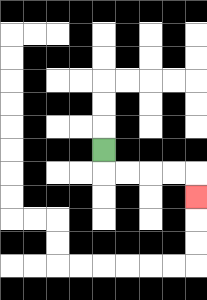{'start': '[4, 6]', 'end': '[8, 8]', 'path_directions': 'D,R,R,R,R,D', 'path_coordinates': '[[4, 6], [4, 7], [5, 7], [6, 7], [7, 7], [8, 7], [8, 8]]'}